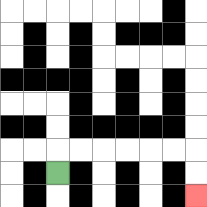{'start': '[2, 7]', 'end': '[8, 8]', 'path_directions': 'U,R,R,R,R,R,R,D,D', 'path_coordinates': '[[2, 7], [2, 6], [3, 6], [4, 6], [5, 6], [6, 6], [7, 6], [8, 6], [8, 7], [8, 8]]'}